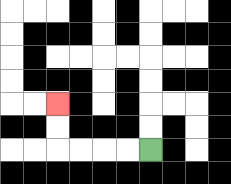{'start': '[6, 6]', 'end': '[2, 4]', 'path_directions': 'L,L,L,L,U,U', 'path_coordinates': '[[6, 6], [5, 6], [4, 6], [3, 6], [2, 6], [2, 5], [2, 4]]'}